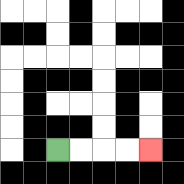{'start': '[2, 6]', 'end': '[6, 6]', 'path_directions': 'R,R,R,R', 'path_coordinates': '[[2, 6], [3, 6], [4, 6], [5, 6], [6, 6]]'}